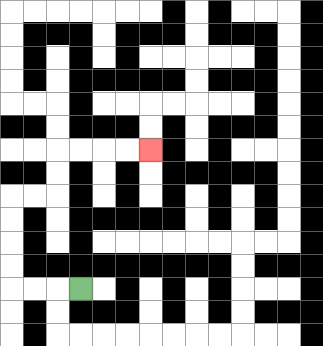{'start': '[3, 12]', 'end': '[6, 6]', 'path_directions': 'L,L,L,U,U,U,U,R,R,U,U,R,R,R,R', 'path_coordinates': '[[3, 12], [2, 12], [1, 12], [0, 12], [0, 11], [0, 10], [0, 9], [0, 8], [1, 8], [2, 8], [2, 7], [2, 6], [3, 6], [4, 6], [5, 6], [6, 6]]'}